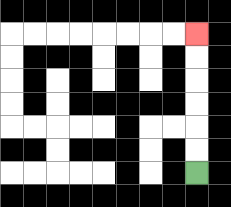{'start': '[8, 7]', 'end': '[8, 1]', 'path_directions': 'U,U,U,U,U,U', 'path_coordinates': '[[8, 7], [8, 6], [8, 5], [8, 4], [8, 3], [8, 2], [8, 1]]'}